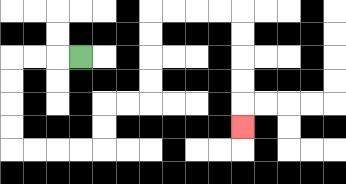{'start': '[3, 2]', 'end': '[10, 5]', 'path_directions': 'L,L,L,D,D,D,D,R,R,R,R,U,U,R,R,U,U,U,U,R,R,R,R,D,D,D,D,D', 'path_coordinates': '[[3, 2], [2, 2], [1, 2], [0, 2], [0, 3], [0, 4], [0, 5], [0, 6], [1, 6], [2, 6], [3, 6], [4, 6], [4, 5], [4, 4], [5, 4], [6, 4], [6, 3], [6, 2], [6, 1], [6, 0], [7, 0], [8, 0], [9, 0], [10, 0], [10, 1], [10, 2], [10, 3], [10, 4], [10, 5]]'}